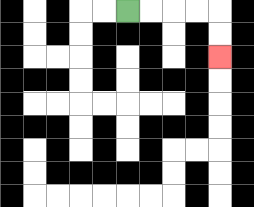{'start': '[5, 0]', 'end': '[9, 2]', 'path_directions': 'R,R,R,R,D,D', 'path_coordinates': '[[5, 0], [6, 0], [7, 0], [8, 0], [9, 0], [9, 1], [9, 2]]'}